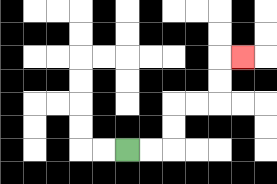{'start': '[5, 6]', 'end': '[10, 2]', 'path_directions': 'R,R,U,U,R,R,U,U,R', 'path_coordinates': '[[5, 6], [6, 6], [7, 6], [7, 5], [7, 4], [8, 4], [9, 4], [9, 3], [9, 2], [10, 2]]'}